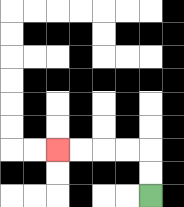{'start': '[6, 8]', 'end': '[2, 6]', 'path_directions': 'U,U,L,L,L,L', 'path_coordinates': '[[6, 8], [6, 7], [6, 6], [5, 6], [4, 6], [3, 6], [2, 6]]'}